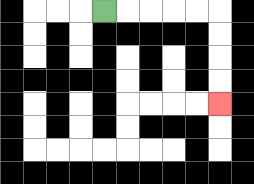{'start': '[4, 0]', 'end': '[9, 4]', 'path_directions': 'R,R,R,R,R,D,D,D,D', 'path_coordinates': '[[4, 0], [5, 0], [6, 0], [7, 0], [8, 0], [9, 0], [9, 1], [9, 2], [9, 3], [9, 4]]'}